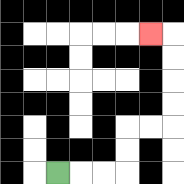{'start': '[2, 7]', 'end': '[6, 1]', 'path_directions': 'R,R,R,U,U,R,R,U,U,U,U,L', 'path_coordinates': '[[2, 7], [3, 7], [4, 7], [5, 7], [5, 6], [5, 5], [6, 5], [7, 5], [7, 4], [7, 3], [7, 2], [7, 1], [6, 1]]'}